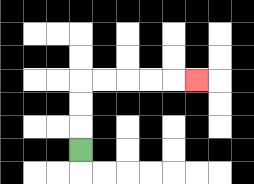{'start': '[3, 6]', 'end': '[8, 3]', 'path_directions': 'U,U,U,R,R,R,R,R', 'path_coordinates': '[[3, 6], [3, 5], [3, 4], [3, 3], [4, 3], [5, 3], [6, 3], [7, 3], [8, 3]]'}